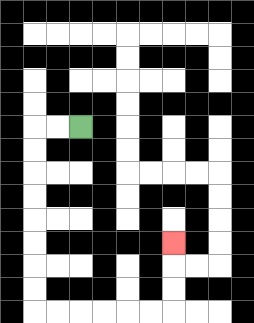{'start': '[3, 5]', 'end': '[7, 10]', 'path_directions': 'L,L,D,D,D,D,D,D,D,D,R,R,R,R,R,R,U,U,U', 'path_coordinates': '[[3, 5], [2, 5], [1, 5], [1, 6], [1, 7], [1, 8], [1, 9], [1, 10], [1, 11], [1, 12], [1, 13], [2, 13], [3, 13], [4, 13], [5, 13], [6, 13], [7, 13], [7, 12], [7, 11], [7, 10]]'}